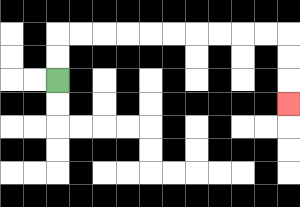{'start': '[2, 3]', 'end': '[12, 4]', 'path_directions': 'U,U,R,R,R,R,R,R,R,R,R,R,D,D,D', 'path_coordinates': '[[2, 3], [2, 2], [2, 1], [3, 1], [4, 1], [5, 1], [6, 1], [7, 1], [8, 1], [9, 1], [10, 1], [11, 1], [12, 1], [12, 2], [12, 3], [12, 4]]'}